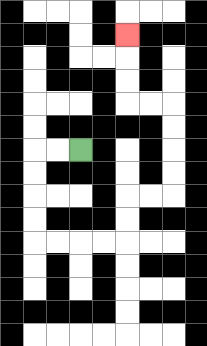{'start': '[3, 6]', 'end': '[5, 1]', 'path_directions': 'L,L,D,D,D,D,R,R,R,R,U,U,R,R,U,U,U,U,L,L,U,U,U', 'path_coordinates': '[[3, 6], [2, 6], [1, 6], [1, 7], [1, 8], [1, 9], [1, 10], [2, 10], [3, 10], [4, 10], [5, 10], [5, 9], [5, 8], [6, 8], [7, 8], [7, 7], [7, 6], [7, 5], [7, 4], [6, 4], [5, 4], [5, 3], [5, 2], [5, 1]]'}